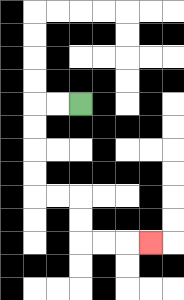{'start': '[3, 4]', 'end': '[6, 10]', 'path_directions': 'L,L,D,D,D,D,R,R,D,D,R,R,R', 'path_coordinates': '[[3, 4], [2, 4], [1, 4], [1, 5], [1, 6], [1, 7], [1, 8], [2, 8], [3, 8], [3, 9], [3, 10], [4, 10], [5, 10], [6, 10]]'}